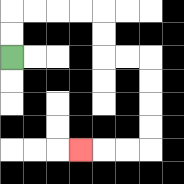{'start': '[0, 2]', 'end': '[3, 6]', 'path_directions': 'U,U,R,R,R,R,D,D,R,R,D,D,D,D,L,L,L', 'path_coordinates': '[[0, 2], [0, 1], [0, 0], [1, 0], [2, 0], [3, 0], [4, 0], [4, 1], [4, 2], [5, 2], [6, 2], [6, 3], [6, 4], [6, 5], [6, 6], [5, 6], [4, 6], [3, 6]]'}